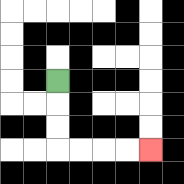{'start': '[2, 3]', 'end': '[6, 6]', 'path_directions': 'D,D,D,R,R,R,R', 'path_coordinates': '[[2, 3], [2, 4], [2, 5], [2, 6], [3, 6], [4, 6], [5, 6], [6, 6]]'}